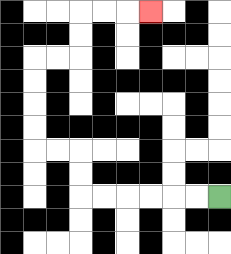{'start': '[9, 8]', 'end': '[6, 0]', 'path_directions': 'L,L,L,L,L,L,U,U,L,L,U,U,U,U,R,R,U,U,R,R,R', 'path_coordinates': '[[9, 8], [8, 8], [7, 8], [6, 8], [5, 8], [4, 8], [3, 8], [3, 7], [3, 6], [2, 6], [1, 6], [1, 5], [1, 4], [1, 3], [1, 2], [2, 2], [3, 2], [3, 1], [3, 0], [4, 0], [5, 0], [6, 0]]'}